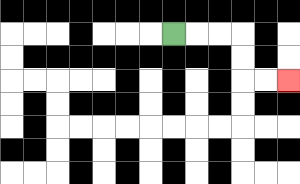{'start': '[7, 1]', 'end': '[12, 3]', 'path_directions': 'R,R,R,D,D,R,R', 'path_coordinates': '[[7, 1], [8, 1], [9, 1], [10, 1], [10, 2], [10, 3], [11, 3], [12, 3]]'}